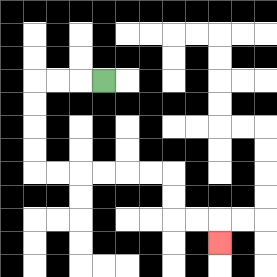{'start': '[4, 3]', 'end': '[9, 10]', 'path_directions': 'L,L,L,D,D,D,D,R,R,R,R,R,R,D,D,R,R,D', 'path_coordinates': '[[4, 3], [3, 3], [2, 3], [1, 3], [1, 4], [1, 5], [1, 6], [1, 7], [2, 7], [3, 7], [4, 7], [5, 7], [6, 7], [7, 7], [7, 8], [7, 9], [8, 9], [9, 9], [9, 10]]'}